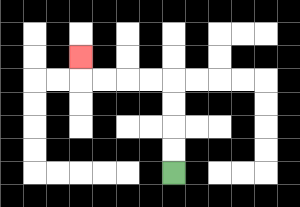{'start': '[7, 7]', 'end': '[3, 2]', 'path_directions': 'U,U,U,U,L,L,L,L,U', 'path_coordinates': '[[7, 7], [7, 6], [7, 5], [7, 4], [7, 3], [6, 3], [5, 3], [4, 3], [3, 3], [3, 2]]'}